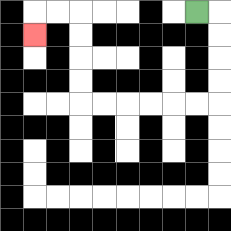{'start': '[8, 0]', 'end': '[1, 1]', 'path_directions': 'R,D,D,D,D,L,L,L,L,L,L,U,U,U,U,L,L,D', 'path_coordinates': '[[8, 0], [9, 0], [9, 1], [9, 2], [9, 3], [9, 4], [8, 4], [7, 4], [6, 4], [5, 4], [4, 4], [3, 4], [3, 3], [3, 2], [3, 1], [3, 0], [2, 0], [1, 0], [1, 1]]'}